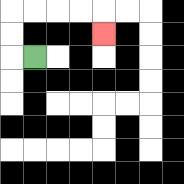{'start': '[1, 2]', 'end': '[4, 1]', 'path_directions': 'L,U,U,R,R,R,R,D', 'path_coordinates': '[[1, 2], [0, 2], [0, 1], [0, 0], [1, 0], [2, 0], [3, 0], [4, 0], [4, 1]]'}